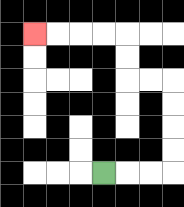{'start': '[4, 7]', 'end': '[1, 1]', 'path_directions': 'R,R,R,U,U,U,U,L,L,U,U,L,L,L,L', 'path_coordinates': '[[4, 7], [5, 7], [6, 7], [7, 7], [7, 6], [7, 5], [7, 4], [7, 3], [6, 3], [5, 3], [5, 2], [5, 1], [4, 1], [3, 1], [2, 1], [1, 1]]'}